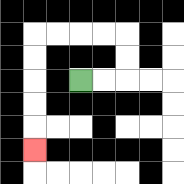{'start': '[3, 3]', 'end': '[1, 6]', 'path_directions': 'R,R,U,U,L,L,L,L,D,D,D,D,D', 'path_coordinates': '[[3, 3], [4, 3], [5, 3], [5, 2], [5, 1], [4, 1], [3, 1], [2, 1], [1, 1], [1, 2], [1, 3], [1, 4], [1, 5], [1, 6]]'}